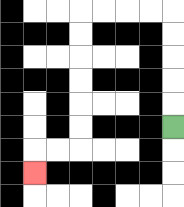{'start': '[7, 5]', 'end': '[1, 7]', 'path_directions': 'U,U,U,U,U,L,L,L,L,D,D,D,D,D,D,L,L,D', 'path_coordinates': '[[7, 5], [7, 4], [7, 3], [7, 2], [7, 1], [7, 0], [6, 0], [5, 0], [4, 0], [3, 0], [3, 1], [3, 2], [3, 3], [3, 4], [3, 5], [3, 6], [2, 6], [1, 6], [1, 7]]'}